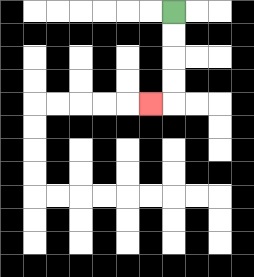{'start': '[7, 0]', 'end': '[6, 4]', 'path_directions': 'D,D,D,D,L', 'path_coordinates': '[[7, 0], [7, 1], [7, 2], [7, 3], [7, 4], [6, 4]]'}